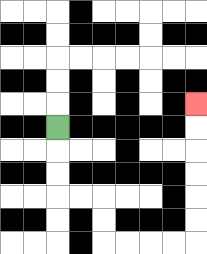{'start': '[2, 5]', 'end': '[8, 4]', 'path_directions': 'D,D,D,R,R,D,D,R,R,R,R,U,U,U,U,U,U', 'path_coordinates': '[[2, 5], [2, 6], [2, 7], [2, 8], [3, 8], [4, 8], [4, 9], [4, 10], [5, 10], [6, 10], [7, 10], [8, 10], [8, 9], [8, 8], [8, 7], [8, 6], [8, 5], [8, 4]]'}